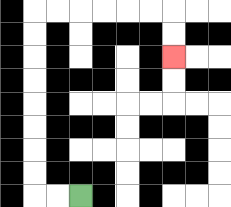{'start': '[3, 8]', 'end': '[7, 2]', 'path_directions': 'L,L,U,U,U,U,U,U,U,U,R,R,R,R,R,R,D,D', 'path_coordinates': '[[3, 8], [2, 8], [1, 8], [1, 7], [1, 6], [1, 5], [1, 4], [1, 3], [1, 2], [1, 1], [1, 0], [2, 0], [3, 0], [4, 0], [5, 0], [6, 0], [7, 0], [7, 1], [7, 2]]'}